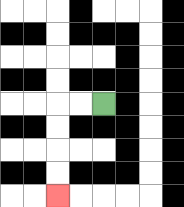{'start': '[4, 4]', 'end': '[2, 8]', 'path_directions': 'L,L,D,D,D,D', 'path_coordinates': '[[4, 4], [3, 4], [2, 4], [2, 5], [2, 6], [2, 7], [2, 8]]'}